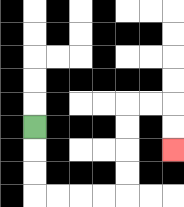{'start': '[1, 5]', 'end': '[7, 6]', 'path_directions': 'D,D,D,R,R,R,R,U,U,U,U,R,R,D,D', 'path_coordinates': '[[1, 5], [1, 6], [1, 7], [1, 8], [2, 8], [3, 8], [4, 8], [5, 8], [5, 7], [5, 6], [5, 5], [5, 4], [6, 4], [7, 4], [7, 5], [7, 6]]'}